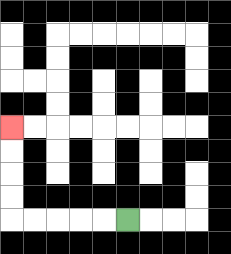{'start': '[5, 9]', 'end': '[0, 5]', 'path_directions': 'L,L,L,L,L,U,U,U,U', 'path_coordinates': '[[5, 9], [4, 9], [3, 9], [2, 9], [1, 9], [0, 9], [0, 8], [0, 7], [0, 6], [0, 5]]'}